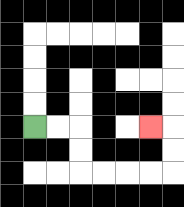{'start': '[1, 5]', 'end': '[6, 5]', 'path_directions': 'R,R,D,D,R,R,R,R,U,U,L', 'path_coordinates': '[[1, 5], [2, 5], [3, 5], [3, 6], [3, 7], [4, 7], [5, 7], [6, 7], [7, 7], [7, 6], [7, 5], [6, 5]]'}